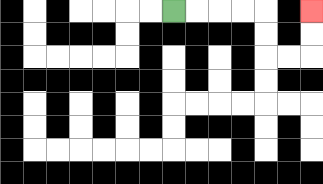{'start': '[7, 0]', 'end': '[13, 0]', 'path_directions': 'R,R,R,R,D,D,R,R,U,U', 'path_coordinates': '[[7, 0], [8, 0], [9, 0], [10, 0], [11, 0], [11, 1], [11, 2], [12, 2], [13, 2], [13, 1], [13, 0]]'}